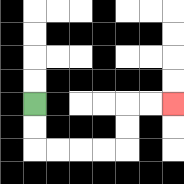{'start': '[1, 4]', 'end': '[7, 4]', 'path_directions': 'D,D,R,R,R,R,U,U,R,R', 'path_coordinates': '[[1, 4], [1, 5], [1, 6], [2, 6], [3, 6], [4, 6], [5, 6], [5, 5], [5, 4], [6, 4], [7, 4]]'}